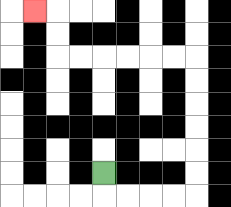{'start': '[4, 7]', 'end': '[1, 0]', 'path_directions': 'D,R,R,R,R,U,U,U,U,U,U,L,L,L,L,L,L,U,U,L', 'path_coordinates': '[[4, 7], [4, 8], [5, 8], [6, 8], [7, 8], [8, 8], [8, 7], [8, 6], [8, 5], [8, 4], [8, 3], [8, 2], [7, 2], [6, 2], [5, 2], [4, 2], [3, 2], [2, 2], [2, 1], [2, 0], [1, 0]]'}